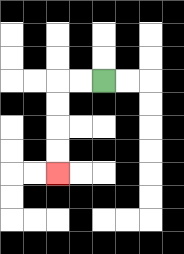{'start': '[4, 3]', 'end': '[2, 7]', 'path_directions': 'L,L,D,D,D,D', 'path_coordinates': '[[4, 3], [3, 3], [2, 3], [2, 4], [2, 5], [2, 6], [2, 7]]'}